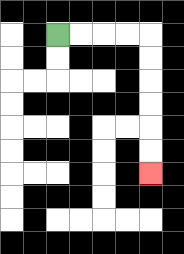{'start': '[2, 1]', 'end': '[6, 7]', 'path_directions': 'R,R,R,R,D,D,D,D,D,D', 'path_coordinates': '[[2, 1], [3, 1], [4, 1], [5, 1], [6, 1], [6, 2], [6, 3], [6, 4], [6, 5], [6, 6], [6, 7]]'}